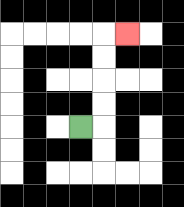{'start': '[3, 5]', 'end': '[5, 1]', 'path_directions': 'R,U,U,U,U,R', 'path_coordinates': '[[3, 5], [4, 5], [4, 4], [4, 3], [4, 2], [4, 1], [5, 1]]'}